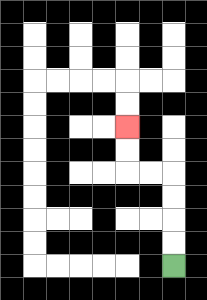{'start': '[7, 11]', 'end': '[5, 5]', 'path_directions': 'U,U,U,U,L,L,U,U', 'path_coordinates': '[[7, 11], [7, 10], [7, 9], [7, 8], [7, 7], [6, 7], [5, 7], [5, 6], [5, 5]]'}